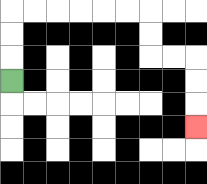{'start': '[0, 3]', 'end': '[8, 5]', 'path_directions': 'U,U,U,R,R,R,R,R,R,D,D,R,R,D,D,D', 'path_coordinates': '[[0, 3], [0, 2], [0, 1], [0, 0], [1, 0], [2, 0], [3, 0], [4, 0], [5, 0], [6, 0], [6, 1], [6, 2], [7, 2], [8, 2], [8, 3], [8, 4], [8, 5]]'}